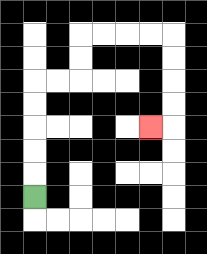{'start': '[1, 8]', 'end': '[6, 5]', 'path_directions': 'U,U,U,U,U,R,R,U,U,R,R,R,R,D,D,D,D,L', 'path_coordinates': '[[1, 8], [1, 7], [1, 6], [1, 5], [1, 4], [1, 3], [2, 3], [3, 3], [3, 2], [3, 1], [4, 1], [5, 1], [6, 1], [7, 1], [7, 2], [7, 3], [7, 4], [7, 5], [6, 5]]'}